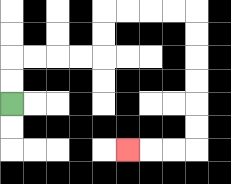{'start': '[0, 4]', 'end': '[5, 6]', 'path_directions': 'U,U,R,R,R,R,U,U,R,R,R,R,D,D,D,D,D,D,L,L,L', 'path_coordinates': '[[0, 4], [0, 3], [0, 2], [1, 2], [2, 2], [3, 2], [4, 2], [4, 1], [4, 0], [5, 0], [6, 0], [7, 0], [8, 0], [8, 1], [8, 2], [8, 3], [8, 4], [8, 5], [8, 6], [7, 6], [6, 6], [5, 6]]'}